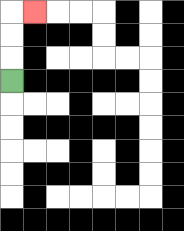{'start': '[0, 3]', 'end': '[1, 0]', 'path_directions': 'U,U,U,R', 'path_coordinates': '[[0, 3], [0, 2], [0, 1], [0, 0], [1, 0]]'}